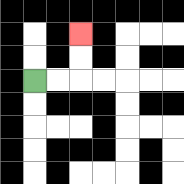{'start': '[1, 3]', 'end': '[3, 1]', 'path_directions': 'R,R,U,U', 'path_coordinates': '[[1, 3], [2, 3], [3, 3], [3, 2], [3, 1]]'}